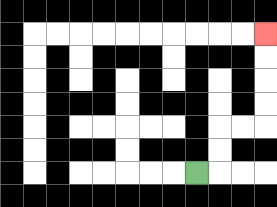{'start': '[8, 7]', 'end': '[11, 1]', 'path_directions': 'R,U,U,R,R,U,U,U,U', 'path_coordinates': '[[8, 7], [9, 7], [9, 6], [9, 5], [10, 5], [11, 5], [11, 4], [11, 3], [11, 2], [11, 1]]'}